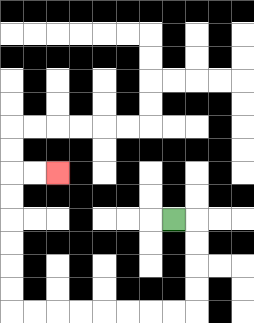{'start': '[7, 9]', 'end': '[2, 7]', 'path_directions': 'R,D,D,D,D,L,L,L,L,L,L,L,L,U,U,U,U,U,U,R,R', 'path_coordinates': '[[7, 9], [8, 9], [8, 10], [8, 11], [8, 12], [8, 13], [7, 13], [6, 13], [5, 13], [4, 13], [3, 13], [2, 13], [1, 13], [0, 13], [0, 12], [0, 11], [0, 10], [0, 9], [0, 8], [0, 7], [1, 7], [2, 7]]'}